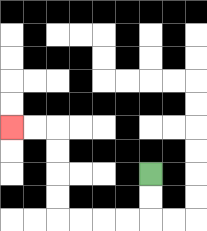{'start': '[6, 7]', 'end': '[0, 5]', 'path_directions': 'D,D,L,L,L,L,U,U,U,U,L,L', 'path_coordinates': '[[6, 7], [6, 8], [6, 9], [5, 9], [4, 9], [3, 9], [2, 9], [2, 8], [2, 7], [2, 6], [2, 5], [1, 5], [0, 5]]'}